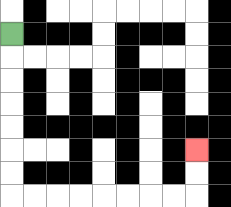{'start': '[0, 1]', 'end': '[8, 6]', 'path_directions': 'D,D,D,D,D,D,D,R,R,R,R,R,R,R,R,U,U', 'path_coordinates': '[[0, 1], [0, 2], [0, 3], [0, 4], [0, 5], [0, 6], [0, 7], [0, 8], [1, 8], [2, 8], [3, 8], [4, 8], [5, 8], [6, 8], [7, 8], [8, 8], [8, 7], [8, 6]]'}